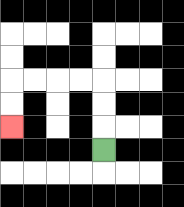{'start': '[4, 6]', 'end': '[0, 5]', 'path_directions': 'U,U,U,L,L,L,L,D,D', 'path_coordinates': '[[4, 6], [4, 5], [4, 4], [4, 3], [3, 3], [2, 3], [1, 3], [0, 3], [0, 4], [0, 5]]'}